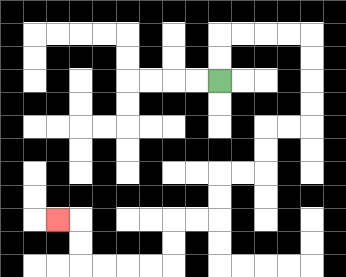{'start': '[9, 3]', 'end': '[2, 9]', 'path_directions': 'U,U,R,R,R,R,D,D,D,D,L,L,D,D,L,L,D,D,L,L,D,D,L,L,L,L,U,U,L', 'path_coordinates': '[[9, 3], [9, 2], [9, 1], [10, 1], [11, 1], [12, 1], [13, 1], [13, 2], [13, 3], [13, 4], [13, 5], [12, 5], [11, 5], [11, 6], [11, 7], [10, 7], [9, 7], [9, 8], [9, 9], [8, 9], [7, 9], [7, 10], [7, 11], [6, 11], [5, 11], [4, 11], [3, 11], [3, 10], [3, 9], [2, 9]]'}